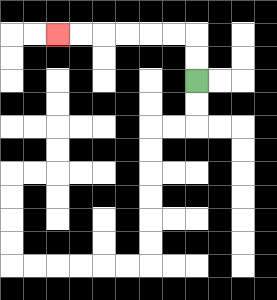{'start': '[8, 3]', 'end': '[2, 1]', 'path_directions': 'U,U,L,L,L,L,L,L', 'path_coordinates': '[[8, 3], [8, 2], [8, 1], [7, 1], [6, 1], [5, 1], [4, 1], [3, 1], [2, 1]]'}